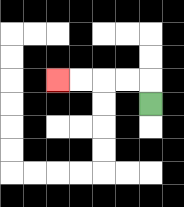{'start': '[6, 4]', 'end': '[2, 3]', 'path_directions': 'U,L,L,L,L', 'path_coordinates': '[[6, 4], [6, 3], [5, 3], [4, 3], [3, 3], [2, 3]]'}